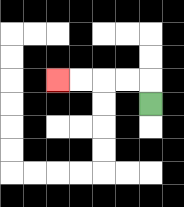{'start': '[6, 4]', 'end': '[2, 3]', 'path_directions': 'U,L,L,L,L', 'path_coordinates': '[[6, 4], [6, 3], [5, 3], [4, 3], [3, 3], [2, 3]]'}